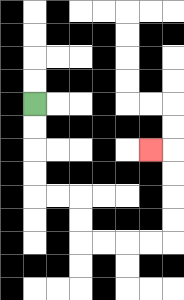{'start': '[1, 4]', 'end': '[6, 6]', 'path_directions': 'D,D,D,D,R,R,D,D,R,R,R,R,U,U,U,U,L', 'path_coordinates': '[[1, 4], [1, 5], [1, 6], [1, 7], [1, 8], [2, 8], [3, 8], [3, 9], [3, 10], [4, 10], [5, 10], [6, 10], [7, 10], [7, 9], [7, 8], [7, 7], [7, 6], [6, 6]]'}